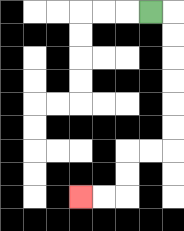{'start': '[6, 0]', 'end': '[3, 8]', 'path_directions': 'R,D,D,D,D,D,D,L,L,D,D,L,L', 'path_coordinates': '[[6, 0], [7, 0], [7, 1], [7, 2], [7, 3], [7, 4], [7, 5], [7, 6], [6, 6], [5, 6], [5, 7], [5, 8], [4, 8], [3, 8]]'}